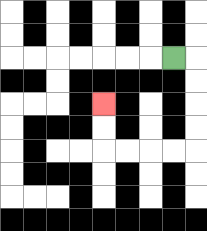{'start': '[7, 2]', 'end': '[4, 4]', 'path_directions': 'R,D,D,D,D,L,L,L,L,U,U', 'path_coordinates': '[[7, 2], [8, 2], [8, 3], [8, 4], [8, 5], [8, 6], [7, 6], [6, 6], [5, 6], [4, 6], [4, 5], [4, 4]]'}